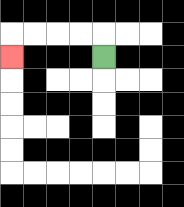{'start': '[4, 2]', 'end': '[0, 2]', 'path_directions': 'U,L,L,L,L,D', 'path_coordinates': '[[4, 2], [4, 1], [3, 1], [2, 1], [1, 1], [0, 1], [0, 2]]'}